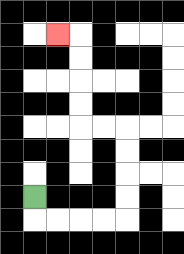{'start': '[1, 8]', 'end': '[2, 1]', 'path_directions': 'D,R,R,R,R,U,U,U,U,L,L,U,U,U,U,L', 'path_coordinates': '[[1, 8], [1, 9], [2, 9], [3, 9], [4, 9], [5, 9], [5, 8], [5, 7], [5, 6], [5, 5], [4, 5], [3, 5], [3, 4], [3, 3], [3, 2], [3, 1], [2, 1]]'}